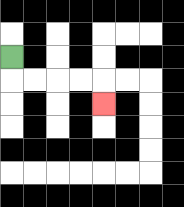{'start': '[0, 2]', 'end': '[4, 4]', 'path_directions': 'D,R,R,R,R,D', 'path_coordinates': '[[0, 2], [0, 3], [1, 3], [2, 3], [3, 3], [4, 3], [4, 4]]'}